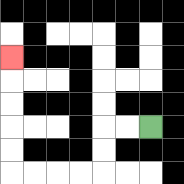{'start': '[6, 5]', 'end': '[0, 2]', 'path_directions': 'L,L,D,D,L,L,L,L,U,U,U,U,U', 'path_coordinates': '[[6, 5], [5, 5], [4, 5], [4, 6], [4, 7], [3, 7], [2, 7], [1, 7], [0, 7], [0, 6], [0, 5], [0, 4], [0, 3], [0, 2]]'}